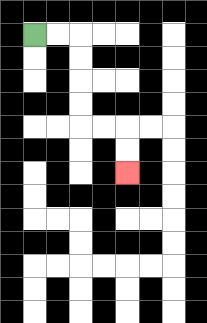{'start': '[1, 1]', 'end': '[5, 7]', 'path_directions': 'R,R,D,D,D,D,R,R,D,D', 'path_coordinates': '[[1, 1], [2, 1], [3, 1], [3, 2], [3, 3], [3, 4], [3, 5], [4, 5], [5, 5], [5, 6], [5, 7]]'}